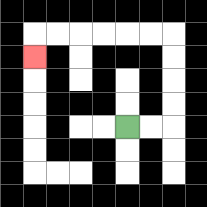{'start': '[5, 5]', 'end': '[1, 2]', 'path_directions': 'R,R,U,U,U,U,L,L,L,L,L,L,D', 'path_coordinates': '[[5, 5], [6, 5], [7, 5], [7, 4], [7, 3], [7, 2], [7, 1], [6, 1], [5, 1], [4, 1], [3, 1], [2, 1], [1, 1], [1, 2]]'}